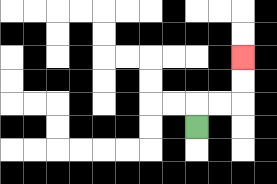{'start': '[8, 5]', 'end': '[10, 2]', 'path_directions': 'U,R,R,U,U', 'path_coordinates': '[[8, 5], [8, 4], [9, 4], [10, 4], [10, 3], [10, 2]]'}